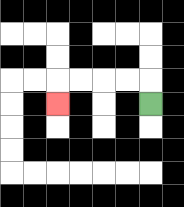{'start': '[6, 4]', 'end': '[2, 4]', 'path_directions': 'U,L,L,L,L,D', 'path_coordinates': '[[6, 4], [6, 3], [5, 3], [4, 3], [3, 3], [2, 3], [2, 4]]'}